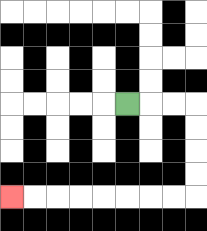{'start': '[5, 4]', 'end': '[0, 8]', 'path_directions': 'R,R,R,D,D,D,D,L,L,L,L,L,L,L,L', 'path_coordinates': '[[5, 4], [6, 4], [7, 4], [8, 4], [8, 5], [8, 6], [8, 7], [8, 8], [7, 8], [6, 8], [5, 8], [4, 8], [3, 8], [2, 8], [1, 8], [0, 8]]'}